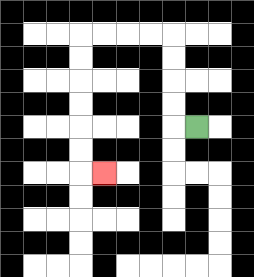{'start': '[8, 5]', 'end': '[4, 7]', 'path_directions': 'L,U,U,U,U,L,L,L,L,D,D,D,D,D,D,R', 'path_coordinates': '[[8, 5], [7, 5], [7, 4], [7, 3], [7, 2], [7, 1], [6, 1], [5, 1], [4, 1], [3, 1], [3, 2], [3, 3], [3, 4], [3, 5], [3, 6], [3, 7], [4, 7]]'}